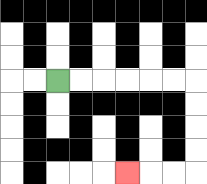{'start': '[2, 3]', 'end': '[5, 7]', 'path_directions': 'R,R,R,R,R,R,D,D,D,D,L,L,L', 'path_coordinates': '[[2, 3], [3, 3], [4, 3], [5, 3], [6, 3], [7, 3], [8, 3], [8, 4], [8, 5], [8, 6], [8, 7], [7, 7], [6, 7], [5, 7]]'}